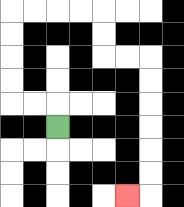{'start': '[2, 5]', 'end': '[5, 8]', 'path_directions': 'U,L,L,U,U,U,U,R,R,R,R,D,D,R,R,D,D,D,D,D,D,L', 'path_coordinates': '[[2, 5], [2, 4], [1, 4], [0, 4], [0, 3], [0, 2], [0, 1], [0, 0], [1, 0], [2, 0], [3, 0], [4, 0], [4, 1], [4, 2], [5, 2], [6, 2], [6, 3], [6, 4], [6, 5], [6, 6], [6, 7], [6, 8], [5, 8]]'}